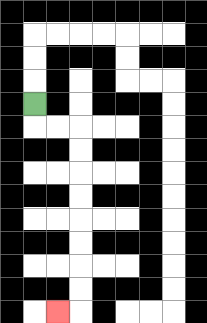{'start': '[1, 4]', 'end': '[2, 13]', 'path_directions': 'D,R,R,D,D,D,D,D,D,D,D,L', 'path_coordinates': '[[1, 4], [1, 5], [2, 5], [3, 5], [3, 6], [3, 7], [3, 8], [3, 9], [3, 10], [3, 11], [3, 12], [3, 13], [2, 13]]'}